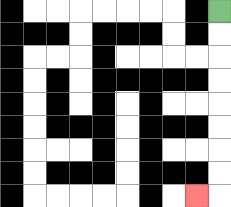{'start': '[9, 0]', 'end': '[8, 8]', 'path_directions': 'D,D,D,D,D,D,D,D,L', 'path_coordinates': '[[9, 0], [9, 1], [9, 2], [9, 3], [9, 4], [9, 5], [9, 6], [9, 7], [9, 8], [8, 8]]'}